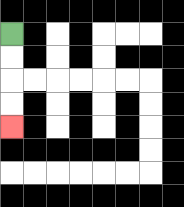{'start': '[0, 1]', 'end': '[0, 5]', 'path_directions': 'D,D,D,D', 'path_coordinates': '[[0, 1], [0, 2], [0, 3], [0, 4], [0, 5]]'}